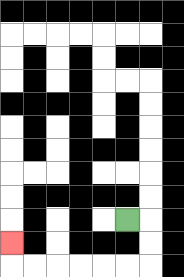{'start': '[5, 9]', 'end': '[0, 10]', 'path_directions': 'R,D,D,L,L,L,L,L,L,U', 'path_coordinates': '[[5, 9], [6, 9], [6, 10], [6, 11], [5, 11], [4, 11], [3, 11], [2, 11], [1, 11], [0, 11], [0, 10]]'}